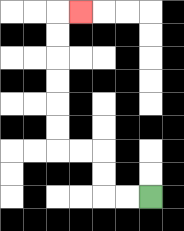{'start': '[6, 8]', 'end': '[3, 0]', 'path_directions': 'L,L,U,U,L,L,U,U,U,U,U,U,R', 'path_coordinates': '[[6, 8], [5, 8], [4, 8], [4, 7], [4, 6], [3, 6], [2, 6], [2, 5], [2, 4], [2, 3], [2, 2], [2, 1], [2, 0], [3, 0]]'}